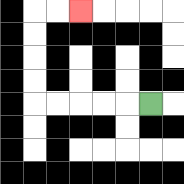{'start': '[6, 4]', 'end': '[3, 0]', 'path_directions': 'L,L,L,L,L,U,U,U,U,R,R', 'path_coordinates': '[[6, 4], [5, 4], [4, 4], [3, 4], [2, 4], [1, 4], [1, 3], [1, 2], [1, 1], [1, 0], [2, 0], [3, 0]]'}